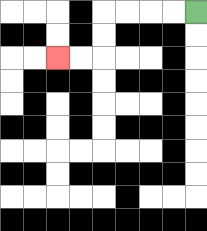{'start': '[8, 0]', 'end': '[2, 2]', 'path_directions': 'L,L,L,L,D,D,L,L', 'path_coordinates': '[[8, 0], [7, 0], [6, 0], [5, 0], [4, 0], [4, 1], [4, 2], [3, 2], [2, 2]]'}